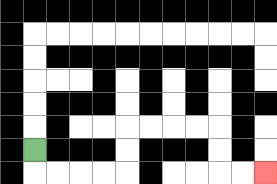{'start': '[1, 6]', 'end': '[11, 7]', 'path_directions': 'D,R,R,R,R,U,U,R,R,R,R,D,D,R,R', 'path_coordinates': '[[1, 6], [1, 7], [2, 7], [3, 7], [4, 7], [5, 7], [5, 6], [5, 5], [6, 5], [7, 5], [8, 5], [9, 5], [9, 6], [9, 7], [10, 7], [11, 7]]'}